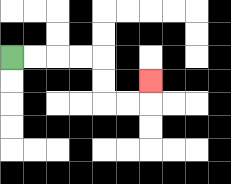{'start': '[0, 2]', 'end': '[6, 3]', 'path_directions': 'R,R,R,R,D,D,R,R,U', 'path_coordinates': '[[0, 2], [1, 2], [2, 2], [3, 2], [4, 2], [4, 3], [4, 4], [5, 4], [6, 4], [6, 3]]'}